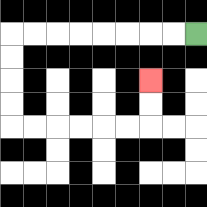{'start': '[8, 1]', 'end': '[6, 3]', 'path_directions': 'L,L,L,L,L,L,L,L,D,D,D,D,R,R,R,R,R,R,U,U', 'path_coordinates': '[[8, 1], [7, 1], [6, 1], [5, 1], [4, 1], [3, 1], [2, 1], [1, 1], [0, 1], [0, 2], [0, 3], [0, 4], [0, 5], [1, 5], [2, 5], [3, 5], [4, 5], [5, 5], [6, 5], [6, 4], [6, 3]]'}